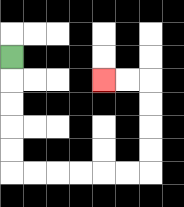{'start': '[0, 2]', 'end': '[4, 3]', 'path_directions': 'D,D,D,D,D,R,R,R,R,R,R,U,U,U,U,L,L', 'path_coordinates': '[[0, 2], [0, 3], [0, 4], [0, 5], [0, 6], [0, 7], [1, 7], [2, 7], [3, 7], [4, 7], [5, 7], [6, 7], [6, 6], [6, 5], [6, 4], [6, 3], [5, 3], [4, 3]]'}